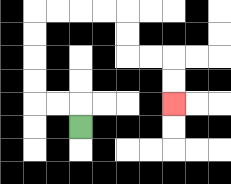{'start': '[3, 5]', 'end': '[7, 4]', 'path_directions': 'U,L,L,U,U,U,U,R,R,R,R,D,D,R,R,D,D', 'path_coordinates': '[[3, 5], [3, 4], [2, 4], [1, 4], [1, 3], [1, 2], [1, 1], [1, 0], [2, 0], [3, 0], [4, 0], [5, 0], [5, 1], [5, 2], [6, 2], [7, 2], [7, 3], [7, 4]]'}